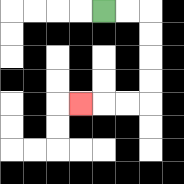{'start': '[4, 0]', 'end': '[3, 4]', 'path_directions': 'R,R,D,D,D,D,L,L,L', 'path_coordinates': '[[4, 0], [5, 0], [6, 0], [6, 1], [6, 2], [6, 3], [6, 4], [5, 4], [4, 4], [3, 4]]'}